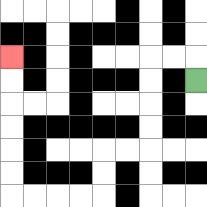{'start': '[8, 3]', 'end': '[0, 2]', 'path_directions': 'U,L,L,D,D,D,D,L,L,D,D,L,L,L,L,U,U,U,U,U,U', 'path_coordinates': '[[8, 3], [8, 2], [7, 2], [6, 2], [6, 3], [6, 4], [6, 5], [6, 6], [5, 6], [4, 6], [4, 7], [4, 8], [3, 8], [2, 8], [1, 8], [0, 8], [0, 7], [0, 6], [0, 5], [0, 4], [0, 3], [0, 2]]'}